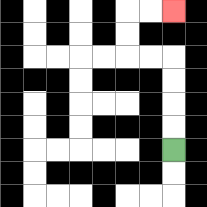{'start': '[7, 6]', 'end': '[7, 0]', 'path_directions': 'U,U,U,U,L,L,U,U,R,R', 'path_coordinates': '[[7, 6], [7, 5], [7, 4], [7, 3], [7, 2], [6, 2], [5, 2], [5, 1], [5, 0], [6, 0], [7, 0]]'}